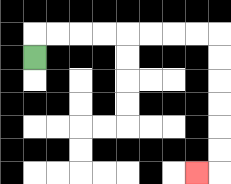{'start': '[1, 2]', 'end': '[8, 7]', 'path_directions': 'U,R,R,R,R,R,R,R,R,D,D,D,D,D,D,L', 'path_coordinates': '[[1, 2], [1, 1], [2, 1], [3, 1], [4, 1], [5, 1], [6, 1], [7, 1], [8, 1], [9, 1], [9, 2], [9, 3], [9, 4], [9, 5], [9, 6], [9, 7], [8, 7]]'}